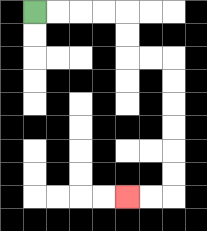{'start': '[1, 0]', 'end': '[5, 8]', 'path_directions': 'R,R,R,R,D,D,R,R,D,D,D,D,D,D,L,L', 'path_coordinates': '[[1, 0], [2, 0], [3, 0], [4, 0], [5, 0], [5, 1], [5, 2], [6, 2], [7, 2], [7, 3], [7, 4], [7, 5], [7, 6], [7, 7], [7, 8], [6, 8], [5, 8]]'}